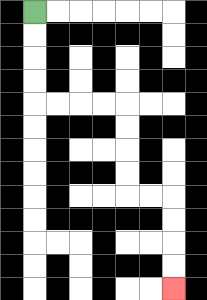{'start': '[1, 0]', 'end': '[7, 12]', 'path_directions': 'D,D,D,D,R,R,R,R,D,D,D,D,R,R,D,D,D,D', 'path_coordinates': '[[1, 0], [1, 1], [1, 2], [1, 3], [1, 4], [2, 4], [3, 4], [4, 4], [5, 4], [5, 5], [5, 6], [5, 7], [5, 8], [6, 8], [7, 8], [7, 9], [7, 10], [7, 11], [7, 12]]'}